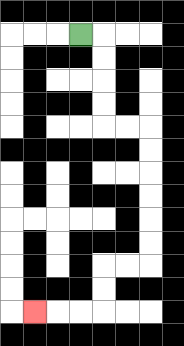{'start': '[3, 1]', 'end': '[1, 13]', 'path_directions': 'R,D,D,D,D,R,R,D,D,D,D,D,D,L,L,D,D,L,L,L', 'path_coordinates': '[[3, 1], [4, 1], [4, 2], [4, 3], [4, 4], [4, 5], [5, 5], [6, 5], [6, 6], [6, 7], [6, 8], [6, 9], [6, 10], [6, 11], [5, 11], [4, 11], [4, 12], [4, 13], [3, 13], [2, 13], [1, 13]]'}